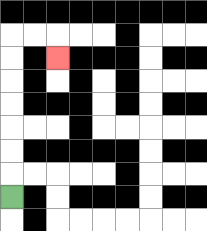{'start': '[0, 8]', 'end': '[2, 2]', 'path_directions': 'U,U,U,U,U,U,U,R,R,D', 'path_coordinates': '[[0, 8], [0, 7], [0, 6], [0, 5], [0, 4], [0, 3], [0, 2], [0, 1], [1, 1], [2, 1], [2, 2]]'}